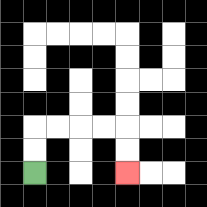{'start': '[1, 7]', 'end': '[5, 7]', 'path_directions': 'U,U,R,R,R,R,D,D', 'path_coordinates': '[[1, 7], [1, 6], [1, 5], [2, 5], [3, 5], [4, 5], [5, 5], [5, 6], [5, 7]]'}